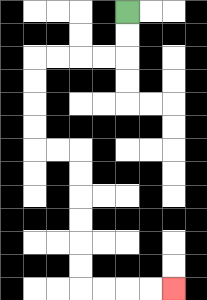{'start': '[5, 0]', 'end': '[7, 12]', 'path_directions': 'D,D,L,L,L,L,D,D,D,D,R,R,D,D,D,D,D,D,R,R,R,R', 'path_coordinates': '[[5, 0], [5, 1], [5, 2], [4, 2], [3, 2], [2, 2], [1, 2], [1, 3], [1, 4], [1, 5], [1, 6], [2, 6], [3, 6], [3, 7], [3, 8], [3, 9], [3, 10], [3, 11], [3, 12], [4, 12], [5, 12], [6, 12], [7, 12]]'}